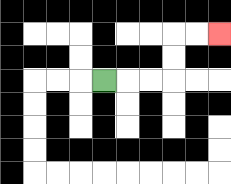{'start': '[4, 3]', 'end': '[9, 1]', 'path_directions': 'R,R,R,U,U,R,R', 'path_coordinates': '[[4, 3], [5, 3], [6, 3], [7, 3], [7, 2], [7, 1], [8, 1], [9, 1]]'}